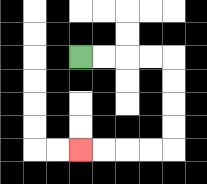{'start': '[3, 2]', 'end': '[3, 6]', 'path_directions': 'R,R,R,R,D,D,D,D,L,L,L,L', 'path_coordinates': '[[3, 2], [4, 2], [5, 2], [6, 2], [7, 2], [7, 3], [7, 4], [7, 5], [7, 6], [6, 6], [5, 6], [4, 6], [3, 6]]'}